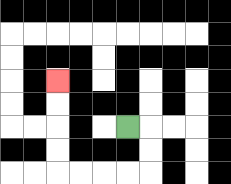{'start': '[5, 5]', 'end': '[2, 3]', 'path_directions': 'R,D,D,L,L,L,L,U,U,U,U', 'path_coordinates': '[[5, 5], [6, 5], [6, 6], [6, 7], [5, 7], [4, 7], [3, 7], [2, 7], [2, 6], [2, 5], [2, 4], [2, 3]]'}